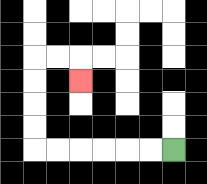{'start': '[7, 6]', 'end': '[3, 3]', 'path_directions': 'L,L,L,L,L,L,U,U,U,U,R,R,D', 'path_coordinates': '[[7, 6], [6, 6], [5, 6], [4, 6], [3, 6], [2, 6], [1, 6], [1, 5], [1, 4], [1, 3], [1, 2], [2, 2], [3, 2], [3, 3]]'}